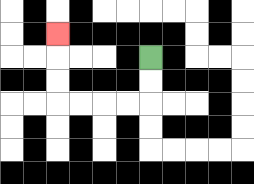{'start': '[6, 2]', 'end': '[2, 1]', 'path_directions': 'D,D,L,L,L,L,U,U,U', 'path_coordinates': '[[6, 2], [6, 3], [6, 4], [5, 4], [4, 4], [3, 4], [2, 4], [2, 3], [2, 2], [2, 1]]'}